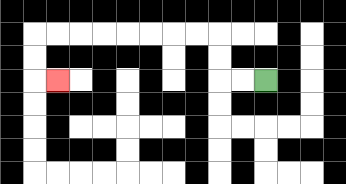{'start': '[11, 3]', 'end': '[2, 3]', 'path_directions': 'L,L,U,U,L,L,L,L,L,L,L,L,D,D,R', 'path_coordinates': '[[11, 3], [10, 3], [9, 3], [9, 2], [9, 1], [8, 1], [7, 1], [6, 1], [5, 1], [4, 1], [3, 1], [2, 1], [1, 1], [1, 2], [1, 3], [2, 3]]'}